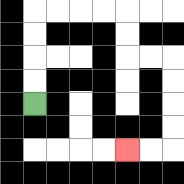{'start': '[1, 4]', 'end': '[5, 6]', 'path_directions': 'U,U,U,U,R,R,R,R,D,D,R,R,D,D,D,D,L,L', 'path_coordinates': '[[1, 4], [1, 3], [1, 2], [1, 1], [1, 0], [2, 0], [3, 0], [4, 0], [5, 0], [5, 1], [5, 2], [6, 2], [7, 2], [7, 3], [7, 4], [7, 5], [7, 6], [6, 6], [5, 6]]'}